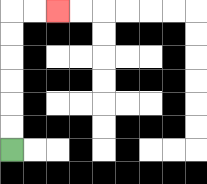{'start': '[0, 6]', 'end': '[2, 0]', 'path_directions': 'U,U,U,U,U,U,R,R', 'path_coordinates': '[[0, 6], [0, 5], [0, 4], [0, 3], [0, 2], [0, 1], [0, 0], [1, 0], [2, 0]]'}